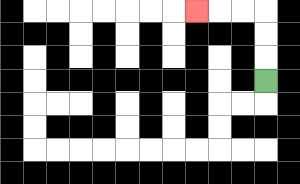{'start': '[11, 3]', 'end': '[8, 0]', 'path_directions': 'U,U,U,L,L,L', 'path_coordinates': '[[11, 3], [11, 2], [11, 1], [11, 0], [10, 0], [9, 0], [8, 0]]'}